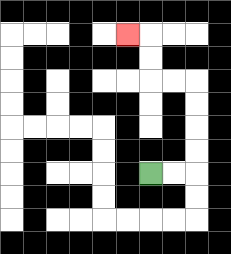{'start': '[6, 7]', 'end': '[5, 1]', 'path_directions': 'R,R,U,U,U,U,L,L,U,U,L', 'path_coordinates': '[[6, 7], [7, 7], [8, 7], [8, 6], [8, 5], [8, 4], [8, 3], [7, 3], [6, 3], [6, 2], [6, 1], [5, 1]]'}